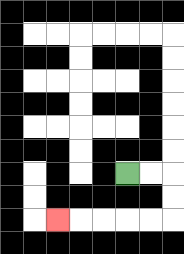{'start': '[5, 7]', 'end': '[2, 9]', 'path_directions': 'R,R,D,D,L,L,L,L,L', 'path_coordinates': '[[5, 7], [6, 7], [7, 7], [7, 8], [7, 9], [6, 9], [5, 9], [4, 9], [3, 9], [2, 9]]'}